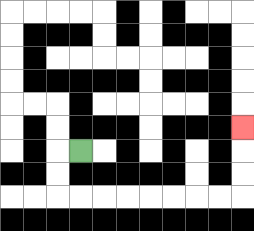{'start': '[3, 6]', 'end': '[10, 5]', 'path_directions': 'L,D,D,R,R,R,R,R,R,R,R,U,U,U', 'path_coordinates': '[[3, 6], [2, 6], [2, 7], [2, 8], [3, 8], [4, 8], [5, 8], [6, 8], [7, 8], [8, 8], [9, 8], [10, 8], [10, 7], [10, 6], [10, 5]]'}